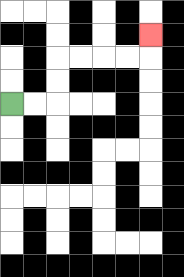{'start': '[0, 4]', 'end': '[6, 1]', 'path_directions': 'R,R,U,U,R,R,R,R,U', 'path_coordinates': '[[0, 4], [1, 4], [2, 4], [2, 3], [2, 2], [3, 2], [4, 2], [5, 2], [6, 2], [6, 1]]'}